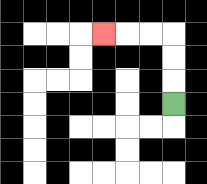{'start': '[7, 4]', 'end': '[4, 1]', 'path_directions': 'U,U,U,L,L,L', 'path_coordinates': '[[7, 4], [7, 3], [7, 2], [7, 1], [6, 1], [5, 1], [4, 1]]'}